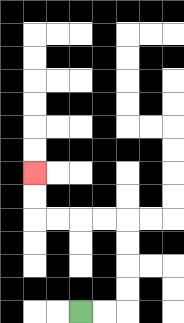{'start': '[3, 13]', 'end': '[1, 7]', 'path_directions': 'R,R,U,U,U,U,L,L,L,L,U,U', 'path_coordinates': '[[3, 13], [4, 13], [5, 13], [5, 12], [5, 11], [5, 10], [5, 9], [4, 9], [3, 9], [2, 9], [1, 9], [1, 8], [1, 7]]'}